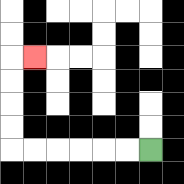{'start': '[6, 6]', 'end': '[1, 2]', 'path_directions': 'L,L,L,L,L,L,U,U,U,U,R', 'path_coordinates': '[[6, 6], [5, 6], [4, 6], [3, 6], [2, 6], [1, 6], [0, 6], [0, 5], [0, 4], [0, 3], [0, 2], [1, 2]]'}